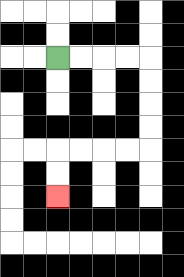{'start': '[2, 2]', 'end': '[2, 8]', 'path_directions': 'R,R,R,R,D,D,D,D,L,L,L,L,D,D', 'path_coordinates': '[[2, 2], [3, 2], [4, 2], [5, 2], [6, 2], [6, 3], [6, 4], [6, 5], [6, 6], [5, 6], [4, 6], [3, 6], [2, 6], [2, 7], [2, 8]]'}